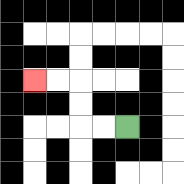{'start': '[5, 5]', 'end': '[1, 3]', 'path_directions': 'L,L,U,U,L,L', 'path_coordinates': '[[5, 5], [4, 5], [3, 5], [3, 4], [3, 3], [2, 3], [1, 3]]'}